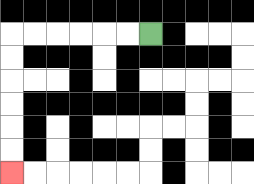{'start': '[6, 1]', 'end': '[0, 7]', 'path_directions': 'L,L,L,L,L,L,D,D,D,D,D,D', 'path_coordinates': '[[6, 1], [5, 1], [4, 1], [3, 1], [2, 1], [1, 1], [0, 1], [0, 2], [0, 3], [0, 4], [0, 5], [0, 6], [0, 7]]'}